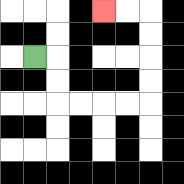{'start': '[1, 2]', 'end': '[4, 0]', 'path_directions': 'R,D,D,R,R,R,R,U,U,U,U,L,L', 'path_coordinates': '[[1, 2], [2, 2], [2, 3], [2, 4], [3, 4], [4, 4], [5, 4], [6, 4], [6, 3], [6, 2], [6, 1], [6, 0], [5, 0], [4, 0]]'}